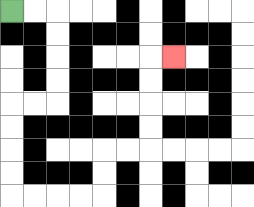{'start': '[0, 0]', 'end': '[7, 2]', 'path_directions': 'R,R,D,D,D,D,L,L,D,D,D,D,R,R,R,R,U,U,R,R,U,U,U,U,R', 'path_coordinates': '[[0, 0], [1, 0], [2, 0], [2, 1], [2, 2], [2, 3], [2, 4], [1, 4], [0, 4], [0, 5], [0, 6], [0, 7], [0, 8], [1, 8], [2, 8], [3, 8], [4, 8], [4, 7], [4, 6], [5, 6], [6, 6], [6, 5], [6, 4], [6, 3], [6, 2], [7, 2]]'}